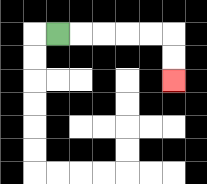{'start': '[2, 1]', 'end': '[7, 3]', 'path_directions': 'R,R,R,R,R,D,D', 'path_coordinates': '[[2, 1], [3, 1], [4, 1], [5, 1], [6, 1], [7, 1], [7, 2], [7, 3]]'}